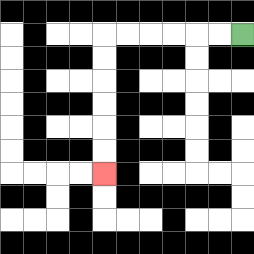{'start': '[10, 1]', 'end': '[4, 7]', 'path_directions': 'L,L,L,L,L,L,D,D,D,D,D,D', 'path_coordinates': '[[10, 1], [9, 1], [8, 1], [7, 1], [6, 1], [5, 1], [4, 1], [4, 2], [4, 3], [4, 4], [4, 5], [4, 6], [4, 7]]'}